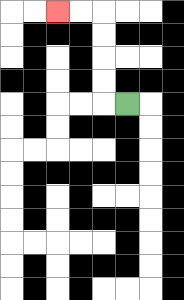{'start': '[5, 4]', 'end': '[2, 0]', 'path_directions': 'L,U,U,U,U,L,L', 'path_coordinates': '[[5, 4], [4, 4], [4, 3], [4, 2], [4, 1], [4, 0], [3, 0], [2, 0]]'}